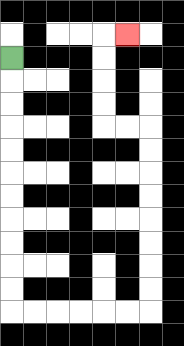{'start': '[0, 2]', 'end': '[5, 1]', 'path_directions': 'D,D,D,D,D,D,D,D,D,D,D,R,R,R,R,R,R,U,U,U,U,U,U,U,U,L,L,U,U,U,U,R', 'path_coordinates': '[[0, 2], [0, 3], [0, 4], [0, 5], [0, 6], [0, 7], [0, 8], [0, 9], [0, 10], [0, 11], [0, 12], [0, 13], [1, 13], [2, 13], [3, 13], [4, 13], [5, 13], [6, 13], [6, 12], [6, 11], [6, 10], [6, 9], [6, 8], [6, 7], [6, 6], [6, 5], [5, 5], [4, 5], [4, 4], [4, 3], [4, 2], [4, 1], [5, 1]]'}